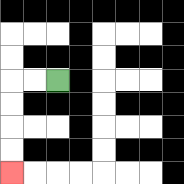{'start': '[2, 3]', 'end': '[0, 7]', 'path_directions': 'L,L,D,D,D,D', 'path_coordinates': '[[2, 3], [1, 3], [0, 3], [0, 4], [0, 5], [0, 6], [0, 7]]'}